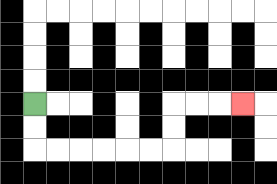{'start': '[1, 4]', 'end': '[10, 4]', 'path_directions': 'D,D,R,R,R,R,R,R,U,U,R,R,R', 'path_coordinates': '[[1, 4], [1, 5], [1, 6], [2, 6], [3, 6], [4, 6], [5, 6], [6, 6], [7, 6], [7, 5], [7, 4], [8, 4], [9, 4], [10, 4]]'}